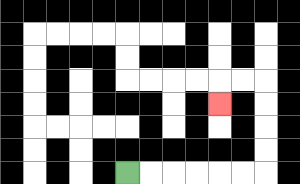{'start': '[5, 7]', 'end': '[9, 4]', 'path_directions': 'R,R,R,R,R,R,U,U,U,U,L,L,D', 'path_coordinates': '[[5, 7], [6, 7], [7, 7], [8, 7], [9, 7], [10, 7], [11, 7], [11, 6], [11, 5], [11, 4], [11, 3], [10, 3], [9, 3], [9, 4]]'}